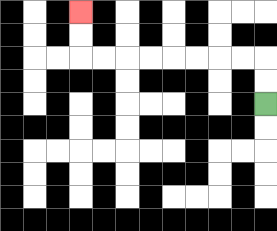{'start': '[11, 4]', 'end': '[3, 0]', 'path_directions': 'U,U,L,L,L,L,L,L,L,L,U,U', 'path_coordinates': '[[11, 4], [11, 3], [11, 2], [10, 2], [9, 2], [8, 2], [7, 2], [6, 2], [5, 2], [4, 2], [3, 2], [3, 1], [3, 0]]'}